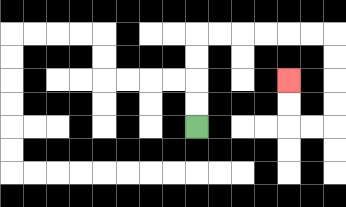{'start': '[8, 5]', 'end': '[12, 3]', 'path_directions': 'U,U,U,U,R,R,R,R,R,R,D,D,D,D,L,L,U,U', 'path_coordinates': '[[8, 5], [8, 4], [8, 3], [8, 2], [8, 1], [9, 1], [10, 1], [11, 1], [12, 1], [13, 1], [14, 1], [14, 2], [14, 3], [14, 4], [14, 5], [13, 5], [12, 5], [12, 4], [12, 3]]'}